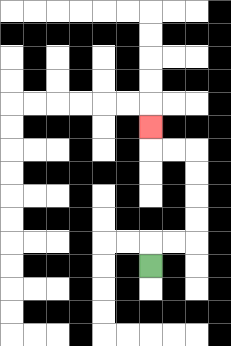{'start': '[6, 11]', 'end': '[6, 5]', 'path_directions': 'U,R,R,U,U,U,U,L,L,U', 'path_coordinates': '[[6, 11], [6, 10], [7, 10], [8, 10], [8, 9], [8, 8], [8, 7], [8, 6], [7, 6], [6, 6], [6, 5]]'}